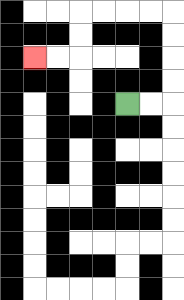{'start': '[5, 4]', 'end': '[1, 2]', 'path_directions': 'R,R,U,U,U,U,L,L,L,L,D,D,L,L', 'path_coordinates': '[[5, 4], [6, 4], [7, 4], [7, 3], [7, 2], [7, 1], [7, 0], [6, 0], [5, 0], [4, 0], [3, 0], [3, 1], [3, 2], [2, 2], [1, 2]]'}